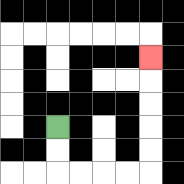{'start': '[2, 5]', 'end': '[6, 2]', 'path_directions': 'D,D,R,R,R,R,U,U,U,U,U', 'path_coordinates': '[[2, 5], [2, 6], [2, 7], [3, 7], [4, 7], [5, 7], [6, 7], [6, 6], [6, 5], [6, 4], [6, 3], [6, 2]]'}